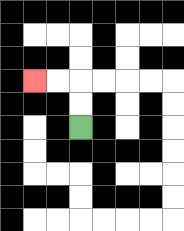{'start': '[3, 5]', 'end': '[1, 3]', 'path_directions': 'U,U,L,L', 'path_coordinates': '[[3, 5], [3, 4], [3, 3], [2, 3], [1, 3]]'}